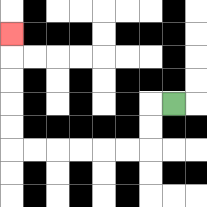{'start': '[7, 4]', 'end': '[0, 1]', 'path_directions': 'L,D,D,L,L,L,L,L,L,U,U,U,U,U', 'path_coordinates': '[[7, 4], [6, 4], [6, 5], [6, 6], [5, 6], [4, 6], [3, 6], [2, 6], [1, 6], [0, 6], [0, 5], [0, 4], [0, 3], [0, 2], [0, 1]]'}